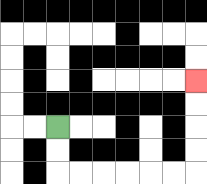{'start': '[2, 5]', 'end': '[8, 3]', 'path_directions': 'D,D,R,R,R,R,R,R,U,U,U,U', 'path_coordinates': '[[2, 5], [2, 6], [2, 7], [3, 7], [4, 7], [5, 7], [6, 7], [7, 7], [8, 7], [8, 6], [8, 5], [8, 4], [8, 3]]'}